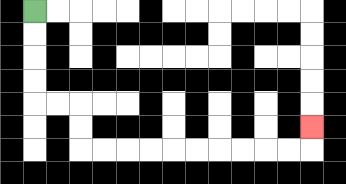{'start': '[1, 0]', 'end': '[13, 5]', 'path_directions': 'D,D,D,D,R,R,D,D,R,R,R,R,R,R,R,R,R,R,U', 'path_coordinates': '[[1, 0], [1, 1], [1, 2], [1, 3], [1, 4], [2, 4], [3, 4], [3, 5], [3, 6], [4, 6], [5, 6], [6, 6], [7, 6], [8, 6], [9, 6], [10, 6], [11, 6], [12, 6], [13, 6], [13, 5]]'}